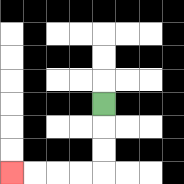{'start': '[4, 4]', 'end': '[0, 7]', 'path_directions': 'D,D,D,L,L,L,L', 'path_coordinates': '[[4, 4], [4, 5], [4, 6], [4, 7], [3, 7], [2, 7], [1, 7], [0, 7]]'}